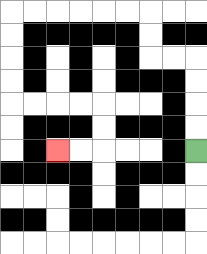{'start': '[8, 6]', 'end': '[2, 6]', 'path_directions': 'U,U,U,U,L,L,U,U,L,L,L,L,L,L,D,D,D,D,R,R,R,R,D,D,L,L', 'path_coordinates': '[[8, 6], [8, 5], [8, 4], [8, 3], [8, 2], [7, 2], [6, 2], [6, 1], [6, 0], [5, 0], [4, 0], [3, 0], [2, 0], [1, 0], [0, 0], [0, 1], [0, 2], [0, 3], [0, 4], [1, 4], [2, 4], [3, 4], [4, 4], [4, 5], [4, 6], [3, 6], [2, 6]]'}